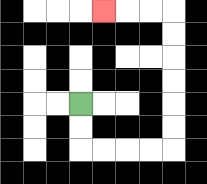{'start': '[3, 4]', 'end': '[4, 0]', 'path_directions': 'D,D,R,R,R,R,U,U,U,U,U,U,L,L,L', 'path_coordinates': '[[3, 4], [3, 5], [3, 6], [4, 6], [5, 6], [6, 6], [7, 6], [7, 5], [7, 4], [7, 3], [7, 2], [7, 1], [7, 0], [6, 0], [5, 0], [4, 0]]'}